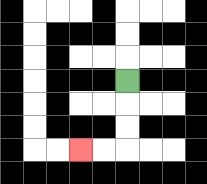{'start': '[5, 3]', 'end': '[3, 6]', 'path_directions': 'D,D,D,L,L', 'path_coordinates': '[[5, 3], [5, 4], [5, 5], [5, 6], [4, 6], [3, 6]]'}